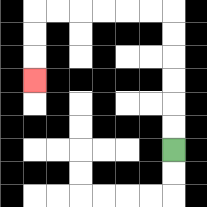{'start': '[7, 6]', 'end': '[1, 3]', 'path_directions': 'U,U,U,U,U,U,L,L,L,L,L,L,D,D,D', 'path_coordinates': '[[7, 6], [7, 5], [7, 4], [7, 3], [7, 2], [7, 1], [7, 0], [6, 0], [5, 0], [4, 0], [3, 0], [2, 0], [1, 0], [1, 1], [1, 2], [1, 3]]'}